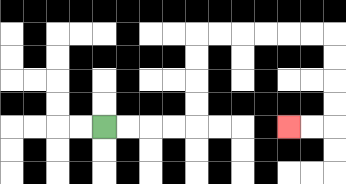{'start': '[4, 5]', 'end': '[12, 5]', 'path_directions': 'R,R,R,R,U,U,U,U,R,R,R,R,R,R,D,D,D,D,L,L', 'path_coordinates': '[[4, 5], [5, 5], [6, 5], [7, 5], [8, 5], [8, 4], [8, 3], [8, 2], [8, 1], [9, 1], [10, 1], [11, 1], [12, 1], [13, 1], [14, 1], [14, 2], [14, 3], [14, 4], [14, 5], [13, 5], [12, 5]]'}